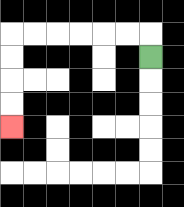{'start': '[6, 2]', 'end': '[0, 5]', 'path_directions': 'U,L,L,L,L,L,L,D,D,D,D', 'path_coordinates': '[[6, 2], [6, 1], [5, 1], [4, 1], [3, 1], [2, 1], [1, 1], [0, 1], [0, 2], [0, 3], [0, 4], [0, 5]]'}